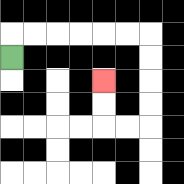{'start': '[0, 2]', 'end': '[4, 3]', 'path_directions': 'U,R,R,R,R,R,R,D,D,D,D,L,L,U,U', 'path_coordinates': '[[0, 2], [0, 1], [1, 1], [2, 1], [3, 1], [4, 1], [5, 1], [6, 1], [6, 2], [6, 3], [6, 4], [6, 5], [5, 5], [4, 5], [4, 4], [4, 3]]'}